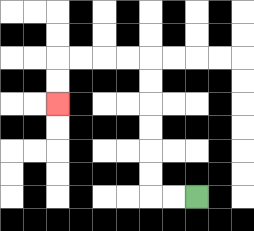{'start': '[8, 8]', 'end': '[2, 4]', 'path_directions': 'L,L,U,U,U,U,U,U,L,L,L,L,D,D', 'path_coordinates': '[[8, 8], [7, 8], [6, 8], [6, 7], [6, 6], [6, 5], [6, 4], [6, 3], [6, 2], [5, 2], [4, 2], [3, 2], [2, 2], [2, 3], [2, 4]]'}